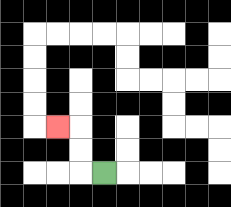{'start': '[4, 7]', 'end': '[2, 5]', 'path_directions': 'L,U,U,L', 'path_coordinates': '[[4, 7], [3, 7], [3, 6], [3, 5], [2, 5]]'}